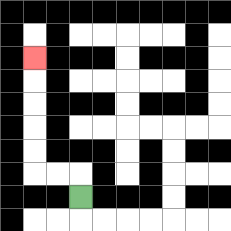{'start': '[3, 8]', 'end': '[1, 2]', 'path_directions': 'U,L,L,U,U,U,U,U', 'path_coordinates': '[[3, 8], [3, 7], [2, 7], [1, 7], [1, 6], [1, 5], [1, 4], [1, 3], [1, 2]]'}